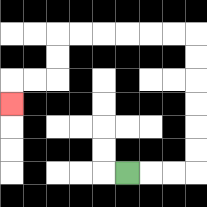{'start': '[5, 7]', 'end': '[0, 4]', 'path_directions': 'R,R,R,U,U,U,U,U,U,L,L,L,L,L,L,D,D,L,L,D', 'path_coordinates': '[[5, 7], [6, 7], [7, 7], [8, 7], [8, 6], [8, 5], [8, 4], [8, 3], [8, 2], [8, 1], [7, 1], [6, 1], [5, 1], [4, 1], [3, 1], [2, 1], [2, 2], [2, 3], [1, 3], [0, 3], [0, 4]]'}